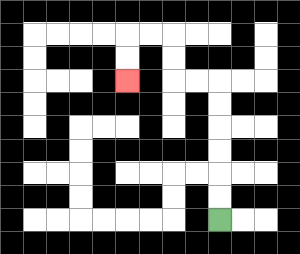{'start': '[9, 9]', 'end': '[5, 3]', 'path_directions': 'U,U,U,U,U,U,L,L,U,U,L,L,D,D', 'path_coordinates': '[[9, 9], [9, 8], [9, 7], [9, 6], [9, 5], [9, 4], [9, 3], [8, 3], [7, 3], [7, 2], [7, 1], [6, 1], [5, 1], [5, 2], [5, 3]]'}